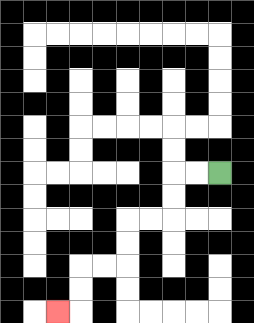{'start': '[9, 7]', 'end': '[2, 13]', 'path_directions': 'L,L,D,D,L,L,D,D,L,L,D,D,L', 'path_coordinates': '[[9, 7], [8, 7], [7, 7], [7, 8], [7, 9], [6, 9], [5, 9], [5, 10], [5, 11], [4, 11], [3, 11], [3, 12], [3, 13], [2, 13]]'}